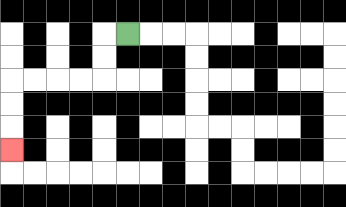{'start': '[5, 1]', 'end': '[0, 6]', 'path_directions': 'L,D,D,L,L,L,L,D,D,D', 'path_coordinates': '[[5, 1], [4, 1], [4, 2], [4, 3], [3, 3], [2, 3], [1, 3], [0, 3], [0, 4], [0, 5], [0, 6]]'}